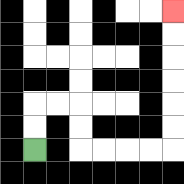{'start': '[1, 6]', 'end': '[7, 0]', 'path_directions': 'U,U,R,R,D,D,R,R,R,R,U,U,U,U,U,U', 'path_coordinates': '[[1, 6], [1, 5], [1, 4], [2, 4], [3, 4], [3, 5], [3, 6], [4, 6], [5, 6], [6, 6], [7, 6], [7, 5], [7, 4], [7, 3], [7, 2], [7, 1], [7, 0]]'}